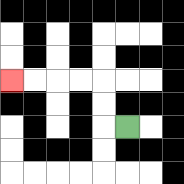{'start': '[5, 5]', 'end': '[0, 3]', 'path_directions': 'L,U,U,L,L,L,L', 'path_coordinates': '[[5, 5], [4, 5], [4, 4], [4, 3], [3, 3], [2, 3], [1, 3], [0, 3]]'}